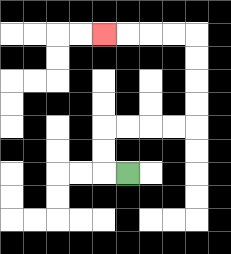{'start': '[5, 7]', 'end': '[4, 1]', 'path_directions': 'L,U,U,R,R,R,R,U,U,U,U,L,L,L,L', 'path_coordinates': '[[5, 7], [4, 7], [4, 6], [4, 5], [5, 5], [6, 5], [7, 5], [8, 5], [8, 4], [8, 3], [8, 2], [8, 1], [7, 1], [6, 1], [5, 1], [4, 1]]'}